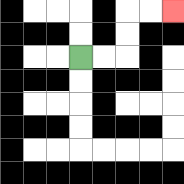{'start': '[3, 2]', 'end': '[7, 0]', 'path_directions': 'R,R,U,U,R,R', 'path_coordinates': '[[3, 2], [4, 2], [5, 2], [5, 1], [5, 0], [6, 0], [7, 0]]'}